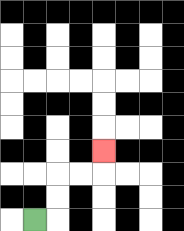{'start': '[1, 9]', 'end': '[4, 6]', 'path_directions': 'R,U,U,R,R,U', 'path_coordinates': '[[1, 9], [2, 9], [2, 8], [2, 7], [3, 7], [4, 7], [4, 6]]'}